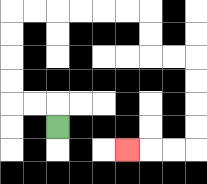{'start': '[2, 5]', 'end': '[5, 6]', 'path_directions': 'U,L,L,U,U,U,U,R,R,R,R,R,R,D,D,R,R,D,D,D,D,L,L,L', 'path_coordinates': '[[2, 5], [2, 4], [1, 4], [0, 4], [0, 3], [0, 2], [0, 1], [0, 0], [1, 0], [2, 0], [3, 0], [4, 0], [5, 0], [6, 0], [6, 1], [6, 2], [7, 2], [8, 2], [8, 3], [8, 4], [8, 5], [8, 6], [7, 6], [6, 6], [5, 6]]'}